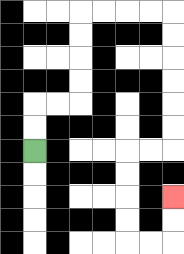{'start': '[1, 6]', 'end': '[7, 8]', 'path_directions': 'U,U,R,R,U,U,U,U,R,R,R,R,D,D,D,D,D,D,L,L,D,D,D,D,R,R,U,U', 'path_coordinates': '[[1, 6], [1, 5], [1, 4], [2, 4], [3, 4], [3, 3], [3, 2], [3, 1], [3, 0], [4, 0], [5, 0], [6, 0], [7, 0], [7, 1], [7, 2], [7, 3], [7, 4], [7, 5], [7, 6], [6, 6], [5, 6], [5, 7], [5, 8], [5, 9], [5, 10], [6, 10], [7, 10], [7, 9], [7, 8]]'}